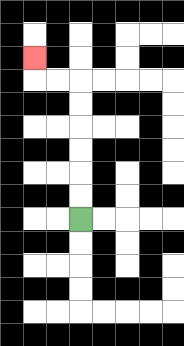{'start': '[3, 9]', 'end': '[1, 2]', 'path_directions': 'U,U,U,U,U,U,L,L,U', 'path_coordinates': '[[3, 9], [3, 8], [3, 7], [3, 6], [3, 5], [3, 4], [3, 3], [2, 3], [1, 3], [1, 2]]'}